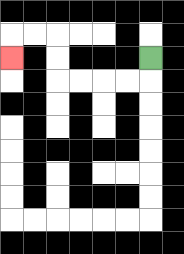{'start': '[6, 2]', 'end': '[0, 2]', 'path_directions': 'D,L,L,L,L,U,U,L,L,D', 'path_coordinates': '[[6, 2], [6, 3], [5, 3], [4, 3], [3, 3], [2, 3], [2, 2], [2, 1], [1, 1], [0, 1], [0, 2]]'}